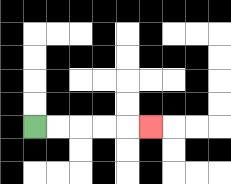{'start': '[1, 5]', 'end': '[6, 5]', 'path_directions': 'R,R,R,R,R', 'path_coordinates': '[[1, 5], [2, 5], [3, 5], [4, 5], [5, 5], [6, 5]]'}